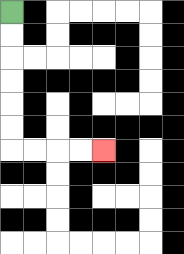{'start': '[0, 0]', 'end': '[4, 6]', 'path_directions': 'D,D,D,D,D,D,R,R,R,R', 'path_coordinates': '[[0, 0], [0, 1], [0, 2], [0, 3], [0, 4], [0, 5], [0, 6], [1, 6], [2, 6], [3, 6], [4, 6]]'}